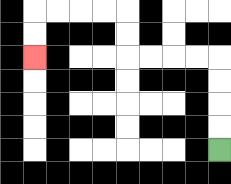{'start': '[9, 6]', 'end': '[1, 2]', 'path_directions': 'U,U,U,U,L,L,L,L,U,U,L,L,L,L,D,D', 'path_coordinates': '[[9, 6], [9, 5], [9, 4], [9, 3], [9, 2], [8, 2], [7, 2], [6, 2], [5, 2], [5, 1], [5, 0], [4, 0], [3, 0], [2, 0], [1, 0], [1, 1], [1, 2]]'}